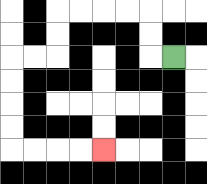{'start': '[7, 2]', 'end': '[4, 6]', 'path_directions': 'L,U,U,L,L,L,L,D,D,L,L,D,D,D,D,R,R,R,R', 'path_coordinates': '[[7, 2], [6, 2], [6, 1], [6, 0], [5, 0], [4, 0], [3, 0], [2, 0], [2, 1], [2, 2], [1, 2], [0, 2], [0, 3], [0, 4], [0, 5], [0, 6], [1, 6], [2, 6], [3, 6], [4, 6]]'}